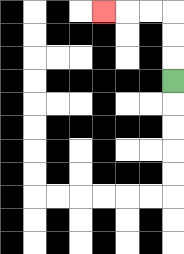{'start': '[7, 3]', 'end': '[4, 0]', 'path_directions': 'U,U,U,L,L,L', 'path_coordinates': '[[7, 3], [7, 2], [7, 1], [7, 0], [6, 0], [5, 0], [4, 0]]'}